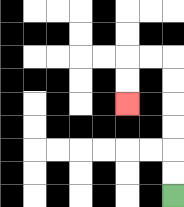{'start': '[7, 8]', 'end': '[5, 4]', 'path_directions': 'U,U,U,U,U,U,L,L,D,D', 'path_coordinates': '[[7, 8], [7, 7], [7, 6], [7, 5], [7, 4], [7, 3], [7, 2], [6, 2], [5, 2], [5, 3], [5, 4]]'}